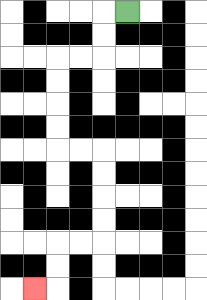{'start': '[5, 0]', 'end': '[1, 12]', 'path_directions': 'L,D,D,L,L,D,D,D,D,R,R,D,D,D,D,L,L,D,D,L', 'path_coordinates': '[[5, 0], [4, 0], [4, 1], [4, 2], [3, 2], [2, 2], [2, 3], [2, 4], [2, 5], [2, 6], [3, 6], [4, 6], [4, 7], [4, 8], [4, 9], [4, 10], [3, 10], [2, 10], [2, 11], [2, 12], [1, 12]]'}